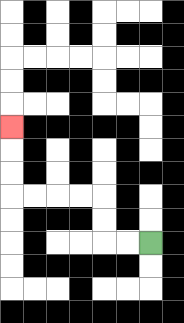{'start': '[6, 10]', 'end': '[0, 5]', 'path_directions': 'L,L,U,U,L,L,L,L,U,U,U', 'path_coordinates': '[[6, 10], [5, 10], [4, 10], [4, 9], [4, 8], [3, 8], [2, 8], [1, 8], [0, 8], [0, 7], [0, 6], [0, 5]]'}